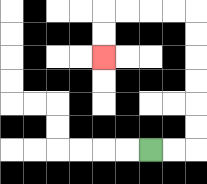{'start': '[6, 6]', 'end': '[4, 2]', 'path_directions': 'R,R,U,U,U,U,U,U,L,L,L,L,D,D', 'path_coordinates': '[[6, 6], [7, 6], [8, 6], [8, 5], [8, 4], [8, 3], [8, 2], [8, 1], [8, 0], [7, 0], [6, 0], [5, 0], [4, 0], [4, 1], [4, 2]]'}